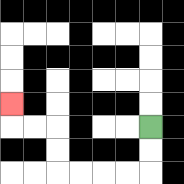{'start': '[6, 5]', 'end': '[0, 4]', 'path_directions': 'D,D,L,L,L,L,U,U,L,L,U', 'path_coordinates': '[[6, 5], [6, 6], [6, 7], [5, 7], [4, 7], [3, 7], [2, 7], [2, 6], [2, 5], [1, 5], [0, 5], [0, 4]]'}